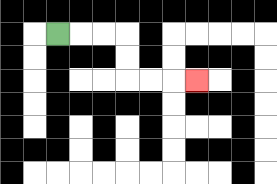{'start': '[2, 1]', 'end': '[8, 3]', 'path_directions': 'R,R,R,D,D,R,R,R', 'path_coordinates': '[[2, 1], [3, 1], [4, 1], [5, 1], [5, 2], [5, 3], [6, 3], [7, 3], [8, 3]]'}